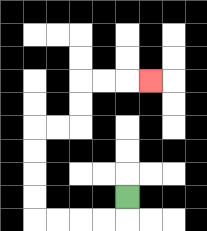{'start': '[5, 8]', 'end': '[6, 3]', 'path_directions': 'D,L,L,L,L,U,U,U,U,R,R,U,U,R,R,R', 'path_coordinates': '[[5, 8], [5, 9], [4, 9], [3, 9], [2, 9], [1, 9], [1, 8], [1, 7], [1, 6], [1, 5], [2, 5], [3, 5], [3, 4], [3, 3], [4, 3], [5, 3], [6, 3]]'}